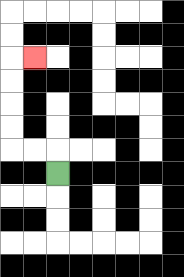{'start': '[2, 7]', 'end': '[1, 2]', 'path_directions': 'U,L,L,U,U,U,U,R', 'path_coordinates': '[[2, 7], [2, 6], [1, 6], [0, 6], [0, 5], [0, 4], [0, 3], [0, 2], [1, 2]]'}